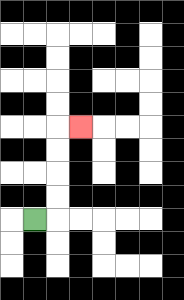{'start': '[1, 9]', 'end': '[3, 5]', 'path_directions': 'R,U,U,U,U,R', 'path_coordinates': '[[1, 9], [2, 9], [2, 8], [2, 7], [2, 6], [2, 5], [3, 5]]'}